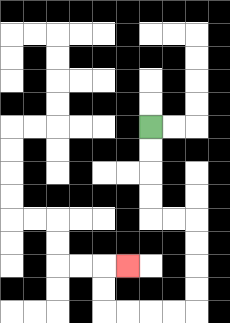{'start': '[6, 5]', 'end': '[5, 11]', 'path_directions': 'D,D,D,D,R,R,D,D,D,D,L,L,L,L,U,U,R', 'path_coordinates': '[[6, 5], [6, 6], [6, 7], [6, 8], [6, 9], [7, 9], [8, 9], [8, 10], [8, 11], [8, 12], [8, 13], [7, 13], [6, 13], [5, 13], [4, 13], [4, 12], [4, 11], [5, 11]]'}